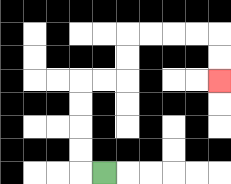{'start': '[4, 7]', 'end': '[9, 3]', 'path_directions': 'L,U,U,U,U,R,R,U,U,R,R,R,R,D,D', 'path_coordinates': '[[4, 7], [3, 7], [3, 6], [3, 5], [3, 4], [3, 3], [4, 3], [5, 3], [5, 2], [5, 1], [6, 1], [7, 1], [8, 1], [9, 1], [9, 2], [9, 3]]'}